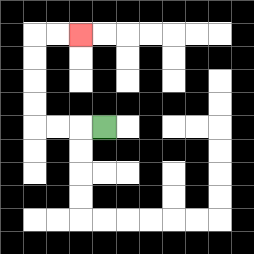{'start': '[4, 5]', 'end': '[3, 1]', 'path_directions': 'L,L,L,U,U,U,U,R,R', 'path_coordinates': '[[4, 5], [3, 5], [2, 5], [1, 5], [1, 4], [1, 3], [1, 2], [1, 1], [2, 1], [3, 1]]'}